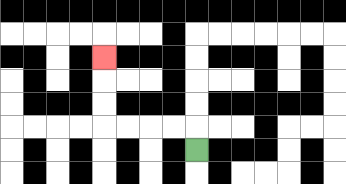{'start': '[8, 6]', 'end': '[4, 2]', 'path_directions': 'U,L,L,L,L,U,U,U', 'path_coordinates': '[[8, 6], [8, 5], [7, 5], [6, 5], [5, 5], [4, 5], [4, 4], [4, 3], [4, 2]]'}